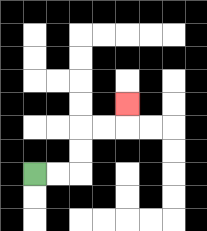{'start': '[1, 7]', 'end': '[5, 4]', 'path_directions': 'R,R,U,U,R,R,U', 'path_coordinates': '[[1, 7], [2, 7], [3, 7], [3, 6], [3, 5], [4, 5], [5, 5], [5, 4]]'}